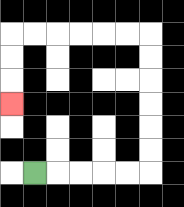{'start': '[1, 7]', 'end': '[0, 4]', 'path_directions': 'R,R,R,R,R,U,U,U,U,U,U,L,L,L,L,L,L,D,D,D', 'path_coordinates': '[[1, 7], [2, 7], [3, 7], [4, 7], [5, 7], [6, 7], [6, 6], [6, 5], [6, 4], [6, 3], [6, 2], [6, 1], [5, 1], [4, 1], [3, 1], [2, 1], [1, 1], [0, 1], [0, 2], [0, 3], [0, 4]]'}